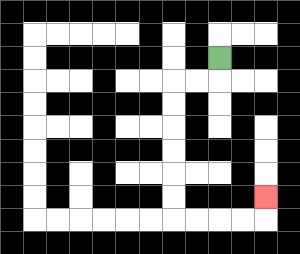{'start': '[9, 2]', 'end': '[11, 8]', 'path_directions': 'D,L,L,D,D,D,D,D,D,R,R,R,R,U', 'path_coordinates': '[[9, 2], [9, 3], [8, 3], [7, 3], [7, 4], [7, 5], [7, 6], [7, 7], [7, 8], [7, 9], [8, 9], [9, 9], [10, 9], [11, 9], [11, 8]]'}